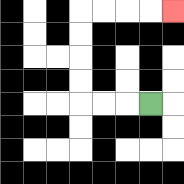{'start': '[6, 4]', 'end': '[7, 0]', 'path_directions': 'L,L,L,U,U,U,U,R,R,R,R', 'path_coordinates': '[[6, 4], [5, 4], [4, 4], [3, 4], [3, 3], [3, 2], [3, 1], [3, 0], [4, 0], [5, 0], [6, 0], [7, 0]]'}